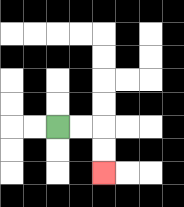{'start': '[2, 5]', 'end': '[4, 7]', 'path_directions': 'R,R,D,D', 'path_coordinates': '[[2, 5], [3, 5], [4, 5], [4, 6], [4, 7]]'}